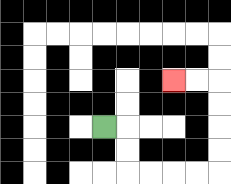{'start': '[4, 5]', 'end': '[7, 3]', 'path_directions': 'R,D,D,R,R,R,R,U,U,U,U,L,L', 'path_coordinates': '[[4, 5], [5, 5], [5, 6], [5, 7], [6, 7], [7, 7], [8, 7], [9, 7], [9, 6], [9, 5], [9, 4], [9, 3], [8, 3], [7, 3]]'}